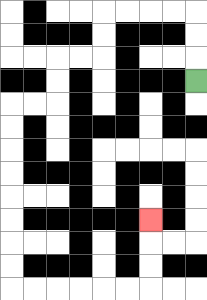{'start': '[8, 3]', 'end': '[6, 9]', 'path_directions': 'U,U,U,L,L,L,L,D,D,L,L,D,D,L,L,D,D,D,D,D,D,D,D,R,R,R,R,R,R,U,U,U', 'path_coordinates': '[[8, 3], [8, 2], [8, 1], [8, 0], [7, 0], [6, 0], [5, 0], [4, 0], [4, 1], [4, 2], [3, 2], [2, 2], [2, 3], [2, 4], [1, 4], [0, 4], [0, 5], [0, 6], [0, 7], [0, 8], [0, 9], [0, 10], [0, 11], [0, 12], [1, 12], [2, 12], [3, 12], [4, 12], [5, 12], [6, 12], [6, 11], [6, 10], [6, 9]]'}